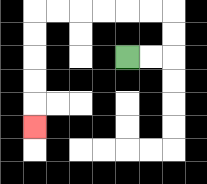{'start': '[5, 2]', 'end': '[1, 5]', 'path_directions': 'R,R,U,U,L,L,L,L,L,L,D,D,D,D,D', 'path_coordinates': '[[5, 2], [6, 2], [7, 2], [7, 1], [7, 0], [6, 0], [5, 0], [4, 0], [3, 0], [2, 0], [1, 0], [1, 1], [1, 2], [1, 3], [1, 4], [1, 5]]'}